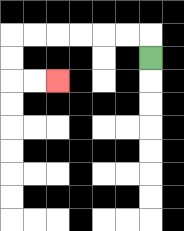{'start': '[6, 2]', 'end': '[2, 3]', 'path_directions': 'U,L,L,L,L,L,L,D,D,R,R', 'path_coordinates': '[[6, 2], [6, 1], [5, 1], [4, 1], [3, 1], [2, 1], [1, 1], [0, 1], [0, 2], [0, 3], [1, 3], [2, 3]]'}